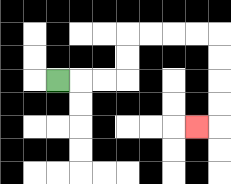{'start': '[2, 3]', 'end': '[8, 5]', 'path_directions': 'R,R,R,U,U,R,R,R,R,D,D,D,D,L', 'path_coordinates': '[[2, 3], [3, 3], [4, 3], [5, 3], [5, 2], [5, 1], [6, 1], [7, 1], [8, 1], [9, 1], [9, 2], [9, 3], [9, 4], [9, 5], [8, 5]]'}